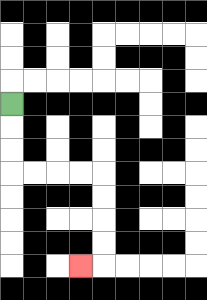{'start': '[0, 4]', 'end': '[3, 11]', 'path_directions': 'D,D,D,R,R,R,R,D,D,D,D,L', 'path_coordinates': '[[0, 4], [0, 5], [0, 6], [0, 7], [1, 7], [2, 7], [3, 7], [4, 7], [4, 8], [4, 9], [4, 10], [4, 11], [3, 11]]'}